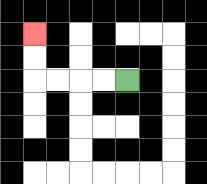{'start': '[5, 3]', 'end': '[1, 1]', 'path_directions': 'L,L,L,L,U,U', 'path_coordinates': '[[5, 3], [4, 3], [3, 3], [2, 3], [1, 3], [1, 2], [1, 1]]'}